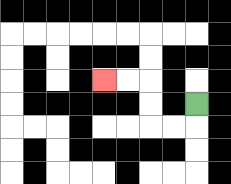{'start': '[8, 4]', 'end': '[4, 3]', 'path_directions': 'D,L,L,U,U,L,L', 'path_coordinates': '[[8, 4], [8, 5], [7, 5], [6, 5], [6, 4], [6, 3], [5, 3], [4, 3]]'}